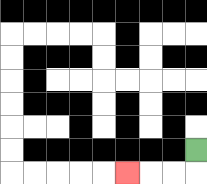{'start': '[8, 6]', 'end': '[5, 7]', 'path_directions': 'D,L,L,L', 'path_coordinates': '[[8, 6], [8, 7], [7, 7], [6, 7], [5, 7]]'}